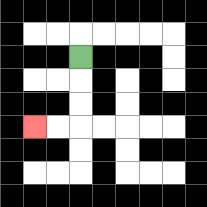{'start': '[3, 2]', 'end': '[1, 5]', 'path_directions': 'D,D,D,L,L', 'path_coordinates': '[[3, 2], [3, 3], [3, 4], [3, 5], [2, 5], [1, 5]]'}